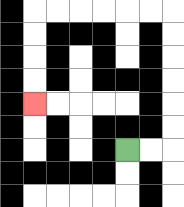{'start': '[5, 6]', 'end': '[1, 4]', 'path_directions': 'R,R,U,U,U,U,U,U,L,L,L,L,L,L,D,D,D,D', 'path_coordinates': '[[5, 6], [6, 6], [7, 6], [7, 5], [7, 4], [7, 3], [7, 2], [7, 1], [7, 0], [6, 0], [5, 0], [4, 0], [3, 0], [2, 0], [1, 0], [1, 1], [1, 2], [1, 3], [1, 4]]'}